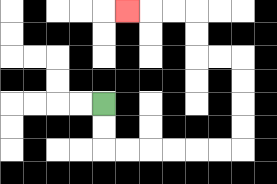{'start': '[4, 4]', 'end': '[5, 0]', 'path_directions': 'D,D,R,R,R,R,R,R,U,U,U,U,L,L,U,U,L,L,L', 'path_coordinates': '[[4, 4], [4, 5], [4, 6], [5, 6], [6, 6], [7, 6], [8, 6], [9, 6], [10, 6], [10, 5], [10, 4], [10, 3], [10, 2], [9, 2], [8, 2], [8, 1], [8, 0], [7, 0], [6, 0], [5, 0]]'}